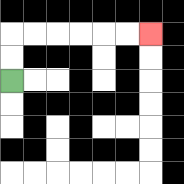{'start': '[0, 3]', 'end': '[6, 1]', 'path_directions': 'U,U,R,R,R,R,R,R', 'path_coordinates': '[[0, 3], [0, 2], [0, 1], [1, 1], [2, 1], [3, 1], [4, 1], [5, 1], [6, 1]]'}